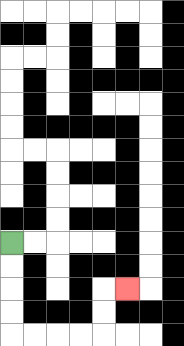{'start': '[0, 10]', 'end': '[5, 12]', 'path_directions': 'D,D,D,D,R,R,R,R,U,U,R', 'path_coordinates': '[[0, 10], [0, 11], [0, 12], [0, 13], [0, 14], [1, 14], [2, 14], [3, 14], [4, 14], [4, 13], [4, 12], [5, 12]]'}